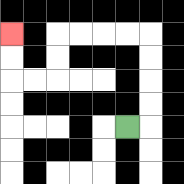{'start': '[5, 5]', 'end': '[0, 1]', 'path_directions': 'R,U,U,U,U,L,L,L,L,D,D,L,L,U,U', 'path_coordinates': '[[5, 5], [6, 5], [6, 4], [6, 3], [6, 2], [6, 1], [5, 1], [4, 1], [3, 1], [2, 1], [2, 2], [2, 3], [1, 3], [0, 3], [0, 2], [0, 1]]'}